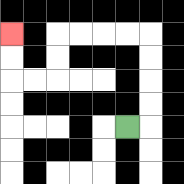{'start': '[5, 5]', 'end': '[0, 1]', 'path_directions': 'R,U,U,U,U,L,L,L,L,D,D,L,L,U,U', 'path_coordinates': '[[5, 5], [6, 5], [6, 4], [6, 3], [6, 2], [6, 1], [5, 1], [4, 1], [3, 1], [2, 1], [2, 2], [2, 3], [1, 3], [0, 3], [0, 2], [0, 1]]'}